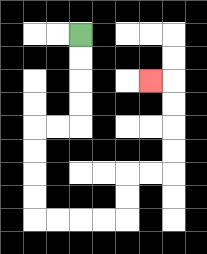{'start': '[3, 1]', 'end': '[6, 3]', 'path_directions': 'D,D,D,D,L,L,D,D,D,D,R,R,R,R,U,U,R,R,U,U,U,U,L', 'path_coordinates': '[[3, 1], [3, 2], [3, 3], [3, 4], [3, 5], [2, 5], [1, 5], [1, 6], [1, 7], [1, 8], [1, 9], [2, 9], [3, 9], [4, 9], [5, 9], [5, 8], [5, 7], [6, 7], [7, 7], [7, 6], [7, 5], [7, 4], [7, 3], [6, 3]]'}